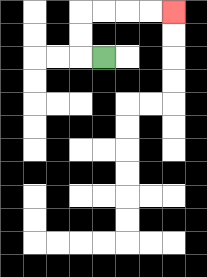{'start': '[4, 2]', 'end': '[7, 0]', 'path_directions': 'L,U,U,R,R,R,R', 'path_coordinates': '[[4, 2], [3, 2], [3, 1], [3, 0], [4, 0], [5, 0], [6, 0], [7, 0]]'}